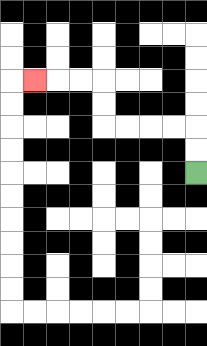{'start': '[8, 7]', 'end': '[1, 3]', 'path_directions': 'U,U,L,L,L,L,U,U,L,L,L', 'path_coordinates': '[[8, 7], [8, 6], [8, 5], [7, 5], [6, 5], [5, 5], [4, 5], [4, 4], [4, 3], [3, 3], [2, 3], [1, 3]]'}